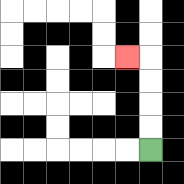{'start': '[6, 6]', 'end': '[5, 2]', 'path_directions': 'U,U,U,U,L', 'path_coordinates': '[[6, 6], [6, 5], [6, 4], [6, 3], [6, 2], [5, 2]]'}